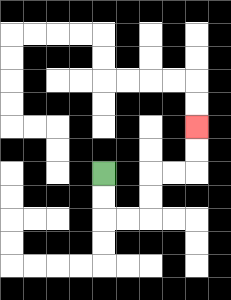{'start': '[4, 7]', 'end': '[8, 5]', 'path_directions': 'D,D,R,R,U,U,R,R,U,U', 'path_coordinates': '[[4, 7], [4, 8], [4, 9], [5, 9], [6, 9], [6, 8], [6, 7], [7, 7], [8, 7], [8, 6], [8, 5]]'}